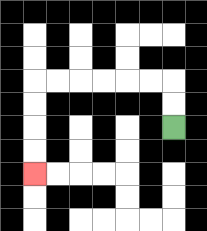{'start': '[7, 5]', 'end': '[1, 7]', 'path_directions': 'U,U,L,L,L,L,L,L,D,D,D,D', 'path_coordinates': '[[7, 5], [7, 4], [7, 3], [6, 3], [5, 3], [4, 3], [3, 3], [2, 3], [1, 3], [1, 4], [1, 5], [1, 6], [1, 7]]'}